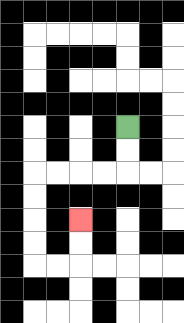{'start': '[5, 5]', 'end': '[3, 9]', 'path_directions': 'D,D,L,L,L,L,D,D,D,D,R,R,U,U', 'path_coordinates': '[[5, 5], [5, 6], [5, 7], [4, 7], [3, 7], [2, 7], [1, 7], [1, 8], [1, 9], [1, 10], [1, 11], [2, 11], [3, 11], [3, 10], [3, 9]]'}